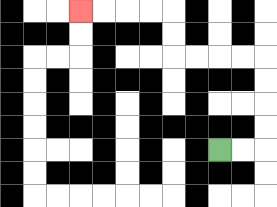{'start': '[9, 6]', 'end': '[3, 0]', 'path_directions': 'R,R,U,U,U,U,L,L,L,L,U,U,L,L,L,L', 'path_coordinates': '[[9, 6], [10, 6], [11, 6], [11, 5], [11, 4], [11, 3], [11, 2], [10, 2], [9, 2], [8, 2], [7, 2], [7, 1], [7, 0], [6, 0], [5, 0], [4, 0], [3, 0]]'}